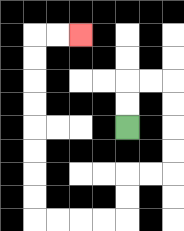{'start': '[5, 5]', 'end': '[3, 1]', 'path_directions': 'U,U,R,R,D,D,D,D,L,L,D,D,L,L,L,L,U,U,U,U,U,U,U,U,R,R', 'path_coordinates': '[[5, 5], [5, 4], [5, 3], [6, 3], [7, 3], [7, 4], [7, 5], [7, 6], [7, 7], [6, 7], [5, 7], [5, 8], [5, 9], [4, 9], [3, 9], [2, 9], [1, 9], [1, 8], [1, 7], [1, 6], [1, 5], [1, 4], [1, 3], [1, 2], [1, 1], [2, 1], [3, 1]]'}